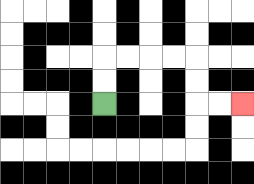{'start': '[4, 4]', 'end': '[10, 4]', 'path_directions': 'U,U,R,R,R,R,D,D,R,R', 'path_coordinates': '[[4, 4], [4, 3], [4, 2], [5, 2], [6, 2], [7, 2], [8, 2], [8, 3], [8, 4], [9, 4], [10, 4]]'}